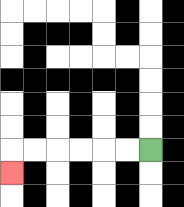{'start': '[6, 6]', 'end': '[0, 7]', 'path_directions': 'L,L,L,L,L,L,D', 'path_coordinates': '[[6, 6], [5, 6], [4, 6], [3, 6], [2, 6], [1, 6], [0, 6], [0, 7]]'}